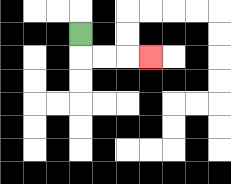{'start': '[3, 1]', 'end': '[6, 2]', 'path_directions': 'D,R,R,R', 'path_coordinates': '[[3, 1], [3, 2], [4, 2], [5, 2], [6, 2]]'}